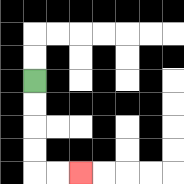{'start': '[1, 3]', 'end': '[3, 7]', 'path_directions': 'D,D,D,D,R,R', 'path_coordinates': '[[1, 3], [1, 4], [1, 5], [1, 6], [1, 7], [2, 7], [3, 7]]'}